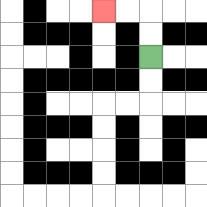{'start': '[6, 2]', 'end': '[4, 0]', 'path_directions': 'U,U,L,L', 'path_coordinates': '[[6, 2], [6, 1], [6, 0], [5, 0], [4, 0]]'}